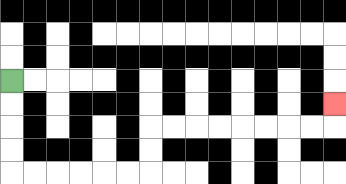{'start': '[0, 3]', 'end': '[14, 4]', 'path_directions': 'D,D,D,D,R,R,R,R,R,R,U,U,R,R,R,R,R,R,R,R,U', 'path_coordinates': '[[0, 3], [0, 4], [0, 5], [0, 6], [0, 7], [1, 7], [2, 7], [3, 7], [4, 7], [5, 7], [6, 7], [6, 6], [6, 5], [7, 5], [8, 5], [9, 5], [10, 5], [11, 5], [12, 5], [13, 5], [14, 5], [14, 4]]'}